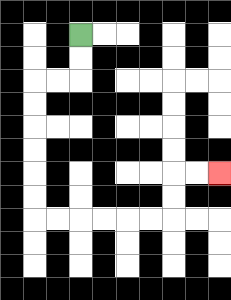{'start': '[3, 1]', 'end': '[9, 7]', 'path_directions': 'D,D,L,L,D,D,D,D,D,D,R,R,R,R,R,R,U,U,R,R', 'path_coordinates': '[[3, 1], [3, 2], [3, 3], [2, 3], [1, 3], [1, 4], [1, 5], [1, 6], [1, 7], [1, 8], [1, 9], [2, 9], [3, 9], [4, 9], [5, 9], [6, 9], [7, 9], [7, 8], [7, 7], [8, 7], [9, 7]]'}